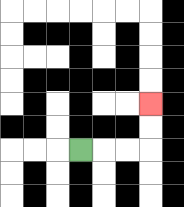{'start': '[3, 6]', 'end': '[6, 4]', 'path_directions': 'R,R,R,U,U', 'path_coordinates': '[[3, 6], [4, 6], [5, 6], [6, 6], [6, 5], [6, 4]]'}